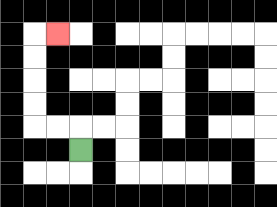{'start': '[3, 6]', 'end': '[2, 1]', 'path_directions': 'U,L,L,U,U,U,U,R', 'path_coordinates': '[[3, 6], [3, 5], [2, 5], [1, 5], [1, 4], [1, 3], [1, 2], [1, 1], [2, 1]]'}